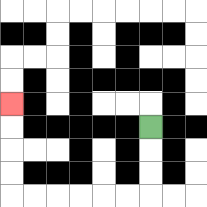{'start': '[6, 5]', 'end': '[0, 4]', 'path_directions': 'D,D,D,L,L,L,L,L,L,U,U,U,U', 'path_coordinates': '[[6, 5], [6, 6], [6, 7], [6, 8], [5, 8], [4, 8], [3, 8], [2, 8], [1, 8], [0, 8], [0, 7], [0, 6], [0, 5], [0, 4]]'}